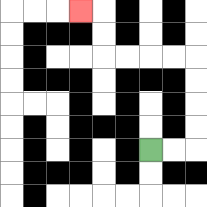{'start': '[6, 6]', 'end': '[3, 0]', 'path_directions': 'R,R,U,U,U,U,L,L,L,L,U,U,L', 'path_coordinates': '[[6, 6], [7, 6], [8, 6], [8, 5], [8, 4], [8, 3], [8, 2], [7, 2], [6, 2], [5, 2], [4, 2], [4, 1], [4, 0], [3, 0]]'}